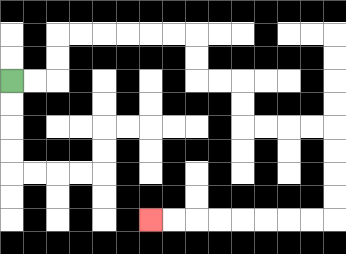{'start': '[0, 3]', 'end': '[6, 9]', 'path_directions': 'R,R,U,U,R,R,R,R,R,R,D,D,R,R,D,D,R,R,R,R,D,D,D,D,L,L,L,L,L,L,L,L', 'path_coordinates': '[[0, 3], [1, 3], [2, 3], [2, 2], [2, 1], [3, 1], [4, 1], [5, 1], [6, 1], [7, 1], [8, 1], [8, 2], [8, 3], [9, 3], [10, 3], [10, 4], [10, 5], [11, 5], [12, 5], [13, 5], [14, 5], [14, 6], [14, 7], [14, 8], [14, 9], [13, 9], [12, 9], [11, 9], [10, 9], [9, 9], [8, 9], [7, 9], [6, 9]]'}